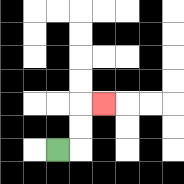{'start': '[2, 6]', 'end': '[4, 4]', 'path_directions': 'R,U,U,R', 'path_coordinates': '[[2, 6], [3, 6], [3, 5], [3, 4], [4, 4]]'}